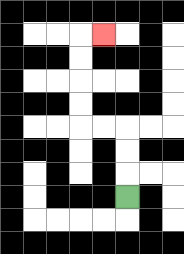{'start': '[5, 8]', 'end': '[4, 1]', 'path_directions': 'U,U,U,L,L,U,U,U,U,R', 'path_coordinates': '[[5, 8], [5, 7], [5, 6], [5, 5], [4, 5], [3, 5], [3, 4], [3, 3], [3, 2], [3, 1], [4, 1]]'}